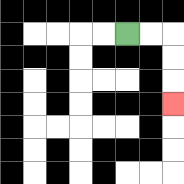{'start': '[5, 1]', 'end': '[7, 4]', 'path_directions': 'R,R,D,D,D', 'path_coordinates': '[[5, 1], [6, 1], [7, 1], [7, 2], [7, 3], [7, 4]]'}